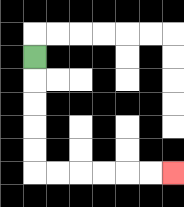{'start': '[1, 2]', 'end': '[7, 7]', 'path_directions': 'D,D,D,D,D,R,R,R,R,R,R', 'path_coordinates': '[[1, 2], [1, 3], [1, 4], [1, 5], [1, 6], [1, 7], [2, 7], [3, 7], [4, 7], [5, 7], [6, 7], [7, 7]]'}